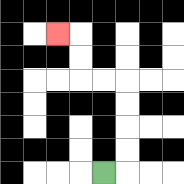{'start': '[4, 7]', 'end': '[2, 1]', 'path_directions': 'R,U,U,U,U,L,L,U,U,L', 'path_coordinates': '[[4, 7], [5, 7], [5, 6], [5, 5], [5, 4], [5, 3], [4, 3], [3, 3], [3, 2], [3, 1], [2, 1]]'}